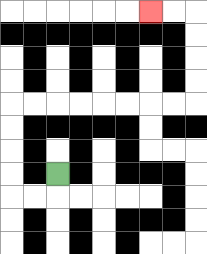{'start': '[2, 7]', 'end': '[6, 0]', 'path_directions': 'D,L,L,U,U,U,U,R,R,R,R,R,R,R,R,U,U,U,U,L,L', 'path_coordinates': '[[2, 7], [2, 8], [1, 8], [0, 8], [0, 7], [0, 6], [0, 5], [0, 4], [1, 4], [2, 4], [3, 4], [4, 4], [5, 4], [6, 4], [7, 4], [8, 4], [8, 3], [8, 2], [8, 1], [8, 0], [7, 0], [6, 0]]'}